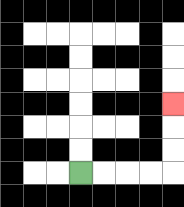{'start': '[3, 7]', 'end': '[7, 4]', 'path_directions': 'R,R,R,R,U,U,U', 'path_coordinates': '[[3, 7], [4, 7], [5, 7], [6, 7], [7, 7], [7, 6], [7, 5], [7, 4]]'}